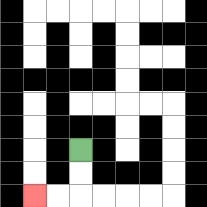{'start': '[3, 6]', 'end': '[1, 8]', 'path_directions': 'D,D,L,L', 'path_coordinates': '[[3, 6], [3, 7], [3, 8], [2, 8], [1, 8]]'}